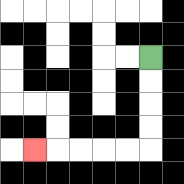{'start': '[6, 2]', 'end': '[1, 6]', 'path_directions': 'D,D,D,D,L,L,L,L,L', 'path_coordinates': '[[6, 2], [6, 3], [6, 4], [6, 5], [6, 6], [5, 6], [4, 6], [3, 6], [2, 6], [1, 6]]'}